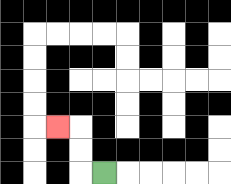{'start': '[4, 7]', 'end': '[2, 5]', 'path_directions': 'L,U,U,L', 'path_coordinates': '[[4, 7], [3, 7], [3, 6], [3, 5], [2, 5]]'}